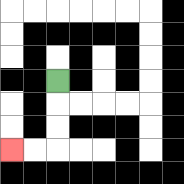{'start': '[2, 3]', 'end': '[0, 6]', 'path_directions': 'D,D,D,L,L', 'path_coordinates': '[[2, 3], [2, 4], [2, 5], [2, 6], [1, 6], [0, 6]]'}